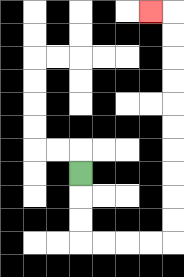{'start': '[3, 7]', 'end': '[6, 0]', 'path_directions': 'D,D,D,R,R,R,R,U,U,U,U,U,U,U,U,U,U,L', 'path_coordinates': '[[3, 7], [3, 8], [3, 9], [3, 10], [4, 10], [5, 10], [6, 10], [7, 10], [7, 9], [7, 8], [7, 7], [7, 6], [7, 5], [7, 4], [7, 3], [7, 2], [7, 1], [7, 0], [6, 0]]'}